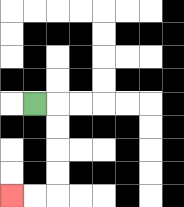{'start': '[1, 4]', 'end': '[0, 8]', 'path_directions': 'R,D,D,D,D,L,L', 'path_coordinates': '[[1, 4], [2, 4], [2, 5], [2, 6], [2, 7], [2, 8], [1, 8], [0, 8]]'}